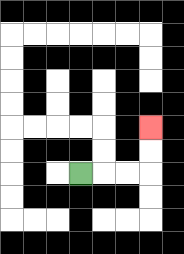{'start': '[3, 7]', 'end': '[6, 5]', 'path_directions': 'R,R,R,U,U', 'path_coordinates': '[[3, 7], [4, 7], [5, 7], [6, 7], [6, 6], [6, 5]]'}